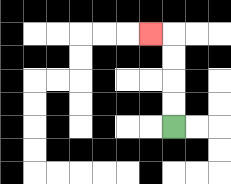{'start': '[7, 5]', 'end': '[6, 1]', 'path_directions': 'U,U,U,U,L', 'path_coordinates': '[[7, 5], [7, 4], [7, 3], [7, 2], [7, 1], [6, 1]]'}